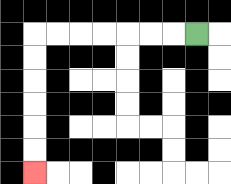{'start': '[8, 1]', 'end': '[1, 7]', 'path_directions': 'L,L,L,L,L,L,L,D,D,D,D,D,D', 'path_coordinates': '[[8, 1], [7, 1], [6, 1], [5, 1], [4, 1], [3, 1], [2, 1], [1, 1], [1, 2], [1, 3], [1, 4], [1, 5], [1, 6], [1, 7]]'}